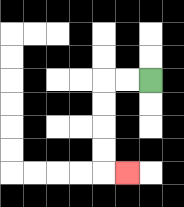{'start': '[6, 3]', 'end': '[5, 7]', 'path_directions': 'L,L,D,D,D,D,R', 'path_coordinates': '[[6, 3], [5, 3], [4, 3], [4, 4], [4, 5], [4, 6], [4, 7], [5, 7]]'}